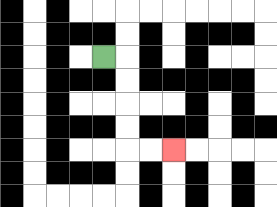{'start': '[4, 2]', 'end': '[7, 6]', 'path_directions': 'R,D,D,D,D,R,R', 'path_coordinates': '[[4, 2], [5, 2], [5, 3], [5, 4], [5, 5], [5, 6], [6, 6], [7, 6]]'}